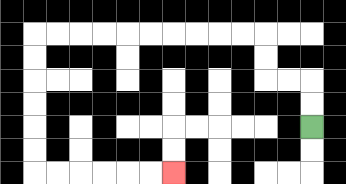{'start': '[13, 5]', 'end': '[7, 7]', 'path_directions': 'U,U,L,L,U,U,L,L,L,L,L,L,L,L,L,L,D,D,D,D,D,D,R,R,R,R,R,R', 'path_coordinates': '[[13, 5], [13, 4], [13, 3], [12, 3], [11, 3], [11, 2], [11, 1], [10, 1], [9, 1], [8, 1], [7, 1], [6, 1], [5, 1], [4, 1], [3, 1], [2, 1], [1, 1], [1, 2], [1, 3], [1, 4], [1, 5], [1, 6], [1, 7], [2, 7], [3, 7], [4, 7], [5, 7], [6, 7], [7, 7]]'}